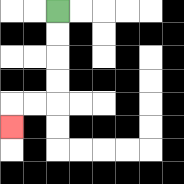{'start': '[2, 0]', 'end': '[0, 5]', 'path_directions': 'D,D,D,D,L,L,D', 'path_coordinates': '[[2, 0], [2, 1], [2, 2], [2, 3], [2, 4], [1, 4], [0, 4], [0, 5]]'}